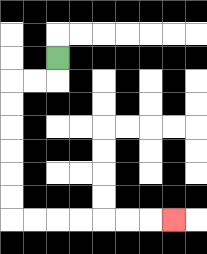{'start': '[2, 2]', 'end': '[7, 9]', 'path_directions': 'D,L,L,D,D,D,D,D,D,R,R,R,R,R,R,R', 'path_coordinates': '[[2, 2], [2, 3], [1, 3], [0, 3], [0, 4], [0, 5], [0, 6], [0, 7], [0, 8], [0, 9], [1, 9], [2, 9], [3, 9], [4, 9], [5, 9], [6, 9], [7, 9]]'}